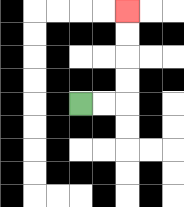{'start': '[3, 4]', 'end': '[5, 0]', 'path_directions': 'R,R,U,U,U,U', 'path_coordinates': '[[3, 4], [4, 4], [5, 4], [5, 3], [5, 2], [5, 1], [5, 0]]'}